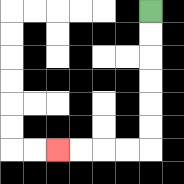{'start': '[6, 0]', 'end': '[2, 6]', 'path_directions': 'D,D,D,D,D,D,L,L,L,L', 'path_coordinates': '[[6, 0], [6, 1], [6, 2], [6, 3], [6, 4], [6, 5], [6, 6], [5, 6], [4, 6], [3, 6], [2, 6]]'}